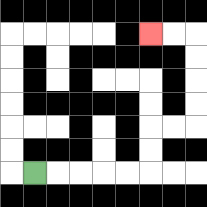{'start': '[1, 7]', 'end': '[6, 1]', 'path_directions': 'R,R,R,R,R,U,U,R,R,U,U,U,U,L,L', 'path_coordinates': '[[1, 7], [2, 7], [3, 7], [4, 7], [5, 7], [6, 7], [6, 6], [6, 5], [7, 5], [8, 5], [8, 4], [8, 3], [8, 2], [8, 1], [7, 1], [6, 1]]'}